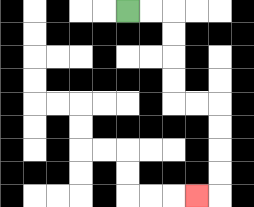{'start': '[5, 0]', 'end': '[8, 8]', 'path_directions': 'R,R,D,D,D,D,R,R,D,D,D,D,L', 'path_coordinates': '[[5, 0], [6, 0], [7, 0], [7, 1], [7, 2], [7, 3], [7, 4], [8, 4], [9, 4], [9, 5], [9, 6], [9, 7], [9, 8], [8, 8]]'}